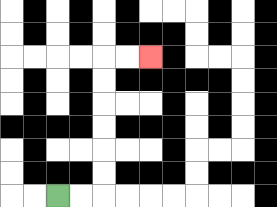{'start': '[2, 8]', 'end': '[6, 2]', 'path_directions': 'R,R,U,U,U,U,U,U,R,R', 'path_coordinates': '[[2, 8], [3, 8], [4, 8], [4, 7], [4, 6], [4, 5], [4, 4], [4, 3], [4, 2], [5, 2], [6, 2]]'}